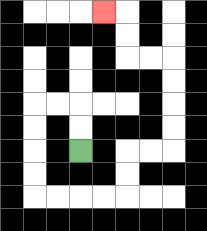{'start': '[3, 6]', 'end': '[4, 0]', 'path_directions': 'U,U,L,L,D,D,D,D,R,R,R,R,U,U,R,R,U,U,U,U,L,L,U,U,L', 'path_coordinates': '[[3, 6], [3, 5], [3, 4], [2, 4], [1, 4], [1, 5], [1, 6], [1, 7], [1, 8], [2, 8], [3, 8], [4, 8], [5, 8], [5, 7], [5, 6], [6, 6], [7, 6], [7, 5], [7, 4], [7, 3], [7, 2], [6, 2], [5, 2], [5, 1], [5, 0], [4, 0]]'}